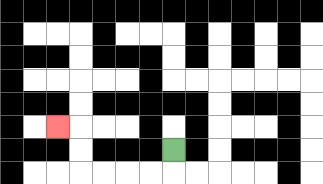{'start': '[7, 6]', 'end': '[2, 5]', 'path_directions': 'D,L,L,L,L,U,U,L', 'path_coordinates': '[[7, 6], [7, 7], [6, 7], [5, 7], [4, 7], [3, 7], [3, 6], [3, 5], [2, 5]]'}